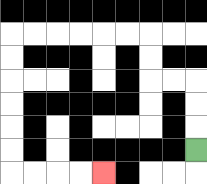{'start': '[8, 6]', 'end': '[4, 7]', 'path_directions': 'U,U,U,L,L,U,U,L,L,L,L,L,L,D,D,D,D,D,D,R,R,R,R', 'path_coordinates': '[[8, 6], [8, 5], [8, 4], [8, 3], [7, 3], [6, 3], [6, 2], [6, 1], [5, 1], [4, 1], [3, 1], [2, 1], [1, 1], [0, 1], [0, 2], [0, 3], [0, 4], [0, 5], [0, 6], [0, 7], [1, 7], [2, 7], [3, 7], [4, 7]]'}